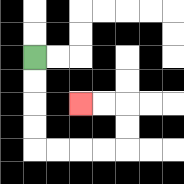{'start': '[1, 2]', 'end': '[3, 4]', 'path_directions': 'D,D,D,D,R,R,R,R,U,U,L,L', 'path_coordinates': '[[1, 2], [1, 3], [1, 4], [1, 5], [1, 6], [2, 6], [3, 6], [4, 6], [5, 6], [5, 5], [5, 4], [4, 4], [3, 4]]'}